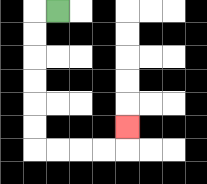{'start': '[2, 0]', 'end': '[5, 5]', 'path_directions': 'L,D,D,D,D,D,D,R,R,R,R,U', 'path_coordinates': '[[2, 0], [1, 0], [1, 1], [1, 2], [1, 3], [1, 4], [1, 5], [1, 6], [2, 6], [3, 6], [4, 6], [5, 6], [5, 5]]'}